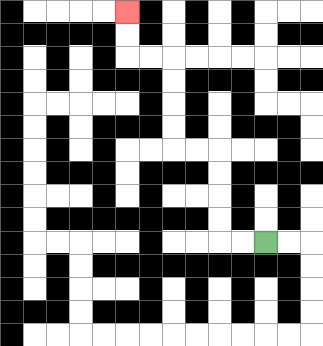{'start': '[11, 10]', 'end': '[5, 0]', 'path_directions': 'L,L,U,U,U,U,L,L,U,U,U,U,L,L,U,U', 'path_coordinates': '[[11, 10], [10, 10], [9, 10], [9, 9], [9, 8], [9, 7], [9, 6], [8, 6], [7, 6], [7, 5], [7, 4], [7, 3], [7, 2], [6, 2], [5, 2], [5, 1], [5, 0]]'}